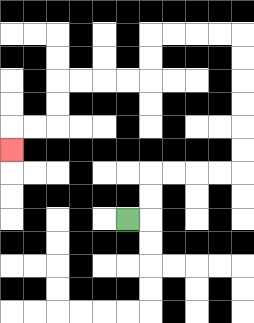{'start': '[5, 9]', 'end': '[0, 6]', 'path_directions': 'R,U,U,R,R,R,R,U,U,U,U,U,U,L,L,L,L,D,D,L,L,L,L,D,D,L,L,D', 'path_coordinates': '[[5, 9], [6, 9], [6, 8], [6, 7], [7, 7], [8, 7], [9, 7], [10, 7], [10, 6], [10, 5], [10, 4], [10, 3], [10, 2], [10, 1], [9, 1], [8, 1], [7, 1], [6, 1], [6, 2], [6, 3], [5, 3], [4, 3], [3, 3], [2, 3], [2, 4], [2, 5], [1, 5], [0, 5], [0, 6]]'}